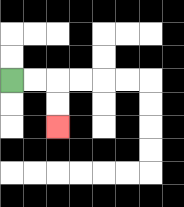{'start': '[0, 3]', 'end': '[2, 5]', 'path_directions': 'R,R,D,D', 'path_coordinates': '[[0, 3], [1, 3], [2, 3], [2, 4], [2, 5]]'}